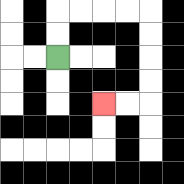{'start': '[2, 2]', 'end': '[4, 4]', 'path_directions': 'U,U,R,R,R,R,D,D,D,D,L,L', 'path_coordinates': '[[2, 2], [2, 1], [2, 0], [3, 0], [4, 0], [5, 0], [6, 0], [6, 1], [6, 2], [6, 3], [6, 4], [5, 4], [4, 4]]'}